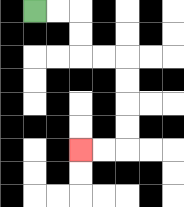{'start': '[1, 0]', 'end': '[3, 6]', 'path_directions': 'R,R,D,D,R,R,D,D,D,D,L,L', 'path_coordinates': '[[1, 0], [2, 0], [3, 0], [3, 1], [3, 2], [4, 2], [5, 2], [5, 3], [5, 4], [5, 5], [5, 6], [4, 6], [3, 6]]'}